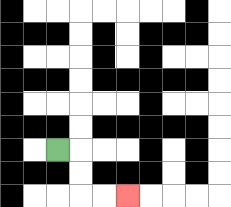{'start': '[2, 6]', 'end': '[5, 8]', 'path_directions': 'R,D,D,R,R', 'path_coordinates': '[[2, 6], [3, 6], [3, 7], [3, 8], [4, 8], [5, 8]]'}